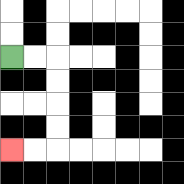{'start': '[0, 2]', 'end': '[0, 6]', 'path_directions': 'R,R,D,D,D,D,L,L', 'path_coordinates': '[[0, 2], [1, 2], [2, 2], [2, 3], [2, 4], [2, 5], [2, 6], [1, 6], [0, 6]]'}